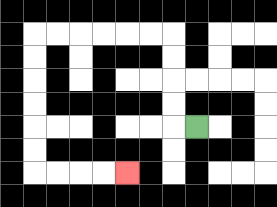{'start': '[8, 5]', 'end': '[5, 7]', 'path_directions': 'L,U,U,U,U,L,L,L,L,L,L,D,D,D,D,D,D,R,R,R,R', 'path_coordinates': '[[8, 5], [7, 5], [7, 4], [7, 3], [7, 2], [7, 1], [6, 1], [5, 1], [4, 1], [3, 1], [2, 1], [1, 1], [1, 2], [1, 3], [1, 4], [1, 5], [1, 6], [1, 7], [2, 7], [3, 7], [4, 7], [5, 7]]'}